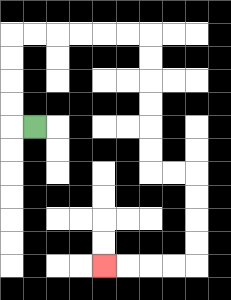{'start': '[1, 5]', 'end': '[4, 11]', 'path_directions': 'L,U,U,U,U,R,R,R,R,R,R,D,D,D,D,D,D,R,R,D,D,D,D,L,L,L,L', 'path_coordinates': '[[1, 5], [0, 5], [0, 4], [0, 3], [0, 2], [0, 1], [1, 1], [2, 1], [3, 1], [4, 1], [5, 1], [6, 1], [6, 2], [6, 3], [6, 4], [6, 5], [6, 6], [6, 7], [7, 7], [8, 7], [8, 8], [8, 9], [8, 10], [8, 11], [7, 11], [6, 11], [5, 11], [4, 11]]'}